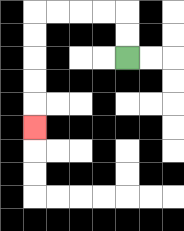{'start': '[5, 2]', 'end': '[1, 5]', 'path_directions': 'U,U,L,L,L,L,D,D,D,D,D', 'path_coordinates': '[[5, 2], [5, 1], [5, 0], [4, 0], [3, 0], [2, 0], [1, 0], [1, 1], [1, 2], [1, 3], [1, 4], [1, 5]]'}